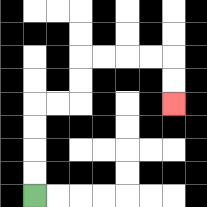{'start': '[1, 8]', 'end': '[7, 4]', 'path_directions': 'U,U,U,U,R,R,U,U,R,R,R,R,D,D', 'path_coordinates': '[[1, 8], [1, 7], [1, 6], [1, 5], [1, 4], [2, 4], [3, 4], [3, 3], [3, 2], [4, 2], [5, 2], [6, 2], [7, 2], [7, 3], [7, 4]]'}